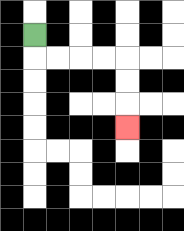{'start': '[1, 1]', 'end': '[5, 5]', 'path_directions': 'D,R,R,R,R,D,D,D', 'path_coordinates': '[[1, 1], [1, 2], [2, 2], [3, 2], [4, 2], [5, 2], [5, 3], [5, 4], [5, 5]]'}